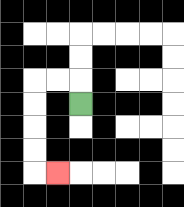{'start': '[3, 4]', 'end': '[2, 7]', 'path_directions': 'U,L,L,D,D,D,D,R', 'path_coordinates': '[[3, 4], [3, 3], [2, 3], [1, 3], [1, 4], [1, 5], [1, 6], [1, 7], [2, 7]]'}